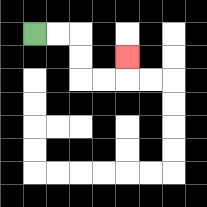{'start': '[1, 1]', 'end': '[5, 2]', 'path_directions': 'R,R,D,D,R,R,U', 'path_coordinates': '[[1, 1], [2, 1], [3, 1], [3, 2], [3, 3], [4, 3], [5, 3], [5, 2]]'}